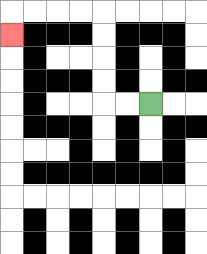{'start': '[6, 4]', 'end': '[0, 1]', 'path_directions': 'L,L,U,U,U,U,L,L,L,L,D', 'path_coordinates': '[[6, 4], [5, 4], [4, 4], [4, 3], [4, 2], [4, 1], [4, 0], [3, 0], [2, 0], [1, 0], [0, 0], [0, 1]]'}